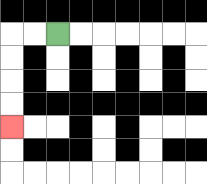{'start': '[2, 1]', 'end': '[0, 5]', 'path_directions': 'L,L,D,D,D,D', 'path_coordinates': '[[2, 1], [1, 1], [0, 1], [0, 2], [0, 3], [0, 4], [0, 5]]'}